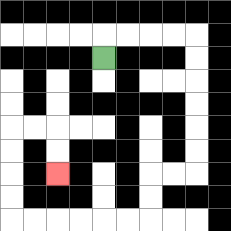{'start': '[4, 2]', 'end': '[2, 7]', 'path_directions': 'U,R,R,R,R,D,D,D,D,D,D,L,L,D,D,L,L,L,L,L,L,U,U,U,U,R,R,D,D', 'path_coordinates': '[[4, 2], [4, 1], [5, 1], [6, 1], [7, 1], [8, 1], [8, 2], [8, 3], [8, 4], [8, 5], [8, 6], [8, 7], [7, 7], [6, 7], [6, 8], [6, 9], [5, 9], [4, 9], [3, 9], [2, 9], [1, 9], [0, 9], [0, 8], [0, 7], [0, 6], [0, 5], [1, 5], [2, 5], [2, 6], [2, 7]]'}